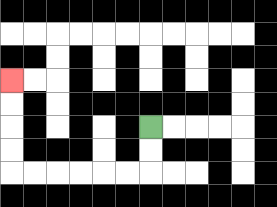{'start': '[6, 5]', 'end': '[0, 3]', 'path_directions': 'D,D,L,L,L,L,L,L,U,U,U,U', 'path_coordinates': '[[6, 5], [6, 6], [6, 7], [5, 7], [4, 7], [3, 7], [2, 7], [1, 7], [0, 7], [0, 6], [0, 5], [0, 4], [0, 3]]'}